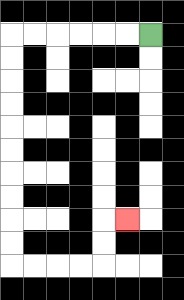{'start': '[6, 1]', 'end': '[5, 9]', 'path_directions': 'L,L,L,L,L,L,D,D,D,D,D,D,D,D,D,D,R,R,R,R,U,U,R', 'path_coordinates': '[[6, 1], [5, 1], [4, 1], [3, 1], [2, 1], [1, 1], [0, 1], [0, 2], [0, 3], [0, 4], [0, 5], [0, 6], [0, 7], [0, 8], [0, 9], [0, 10], [0, 11], [1, 11], [2, 11], [3, 11], [4, 11], [4, 10], [4, 9], [5, 9]]'}